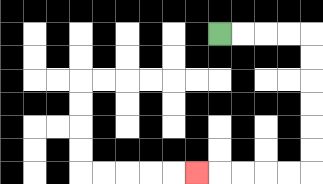{'start': '[9, 1]', 'end': '[8, 7]', 'path_directions': 'R,R,R,R,D,D,D,D,D,D,L,L,L,L,L', 'path_coordinates': '[[9, 1], [10, 1], [11, 1], [12, 1], [13, 1], [13, 2], [13, 3], [13, 4], [13, 5], [13, 6], [13, 7], [12, 7], [11, 7], [10, 7], [9, 7], [8, 7]]'}